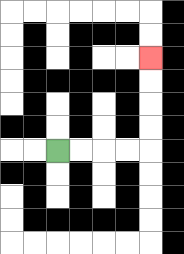{'start': '[2, 6]', 'end': '[6, 2]', 'path_directions': 'R,R,R,R,U,U,U,U', 'path_coordinates': '[[2, 6], [3, 6], [4, 6], [5, 6], [6, 6], [6, 5], [6, 4], [6, 3], [6, 2]]'}